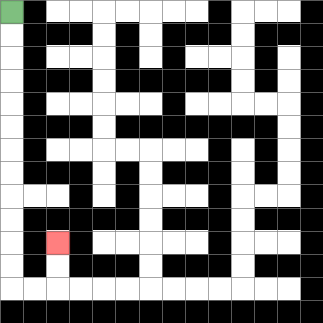{'start': '[0, 0]', 'end': '[2, 10]', 'path_directions': 'D,D,D,D,D,D,D,D,D,D,D,D,R,R,U,U', 'path_coordinates': '[[0, 0], [0, 1], [0, 2], [0, 3], [0, 4], [0, 5], [0, 6], [0, 7], [0, 8], [0, 9], [0, 10], [0, 11], [0, 12], [1, 12], [2, 12], [2, 11], [2, 10]]'}